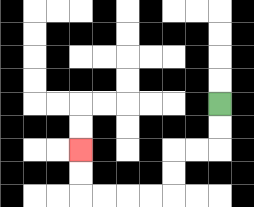{'start': '[9, 4]', 'end': '[3, 6]', 'path_directions': 'D,D,L,L,D,D,L,L,L,L,U,U', 'path_coordinates': '[[9, 4], [9, 5], [9, 6], [8, 6], [7, 6], [7, 7], [7, 8], [6, 8], [5, 8], [4, 8], [3, 8], [3, 7], [3, 6]]'}